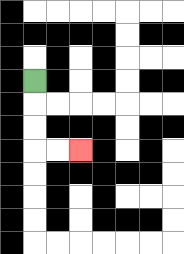{'start': '[1, 3]', 'end': '[3, 6]', 'path_directions': 'D,D,D,R,R', 'path_coordinates': '[[1, 3], [1, 4], [1, 5], [1, 6], [2, 6], [3, 6]]'}